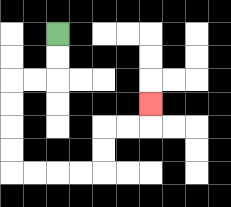{'start': '[2, 1]', 'end': '[6, 4]', 'path_directions': 'D,D,L,L,D,D,D,D,R,R,R,R,U,U,R,R,U', 'path_coordinates': '[[2, 1], [2, 2], [2, 3], [1, 3], [0, 3], [0, 4], [0, 5], [0, 6], [0, 7], [1, 7], [2, 7], [3, 7], [4, 7], [4, 6], [4, 5], [5, 5], [6, 5], [6, 4]]'}